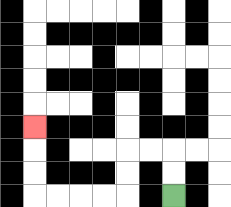{'start': '[7, 8]', 'end': '[1, 5]', 'path_directions': 'U,U,L,L,D,D,L,L,L,L,U,U,U', 'path_coordinates': '[[7, 8], [7, 7], [7, 6], [6, 6], [5, 6], [5, 7], [5, 8], [4, 8], [3, 8], [2, 8], [1, 8], [1, 7], [1, 6], [1, 5]]'}